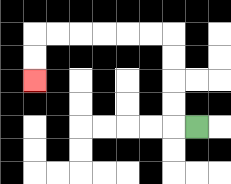{'start': '[8, 5]', 'end': '[1, 3]', 'path_directions': 'L,U,U,U,U,L,L,L,L,L,L,D,D', 'path_coordinates': '[[8, 5], [7, 5], [7, 4], [7, 3], [7, 2], [7, 1], [6, 1], [5, 1], [4, 1], [3, 1], [2, 1], [1, 1], [1, 2], [1, 3]]'}